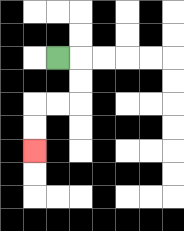{'start': '[2, 2]', 'end': '[1, 6]', 'path_directions': 'R,D,D,L,L,D,D', 'path_coordinates': '[[2, 2], [3, 2], [3, 3], [3, 4], [2, 4], [1, 4], [1, 5], [1, 6]]'}